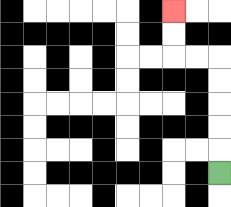{'start': '[9, 7]', 'end': '[7, 0]', 'path_directions': 'U,U,U,U,U,L,L,U,U', 'path_coordinates': '[[9, 7], [9, 6], [9, 5], [9, 4], [9, 3], [9, 2], [8, 2], [7, 2], [7, 1], [7, 0]]'}